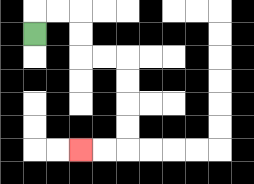{'start': '[1, 1]', 'end': '[3, 6]', 'path_directions': 'U,R,R,D,D,R,R,D,D,D,D,L,L', 'path_coordinates': '[[1, 1], [1, 0], [2, 0], [3, 0], [3, 1], [3, 2], [4, 2], [5, 2], [5, 3], [5, 4], [5, 5], [5, 6], [4, 6], [3, 6]]'}